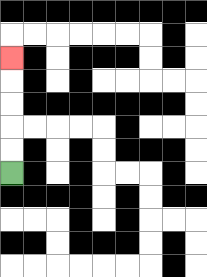{'start': '[0, 7]', 'end': '[0, 2]', 'path_directions': 'U,U,U,U,U', 'path_coordinates': '[[0, 7], [0, 6], [0, 5], [0, 4], [0, 3], [0, 2]]'}